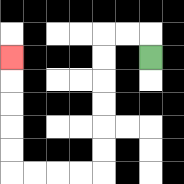{'start': '[6, 2]', 'end': '[0, 2]', 'path_directions': 'U,L,L,D,D,D,D,D,D,L,L,L,L,U,U,U,U,U', 'path_coordinates': '[[6, 2], [6, 1], [5, 1], [4, 1], [4, 2], [4, 3], [4, 4], [4, 5], [4, 6], [4, 7], [3, 7], [2, 7], [1, 7], [0, 7], [0, 6], [0, 5], [0, 4], [0, 3], [0, 2]]'}